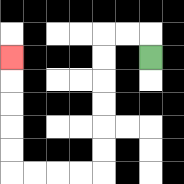{'start': '[6, 2]', 'end': '[0, 2]', 'path_directions': 'U,L,L,D,D,D,D,D,D,L,L,L,L,U,U,U,U,U', 'path_coordinates': '[[6, 2], [6, 1], [5, 1], [4, 1], [4, 2], [4, 3], [4, 4], [4, 5], [4, 6], [4, 7], [3, 7], [2, 7], [1, 7], [0, 7], [0, 6], [0, 5], [0, 4], [0, 3], [0, 2]]'}